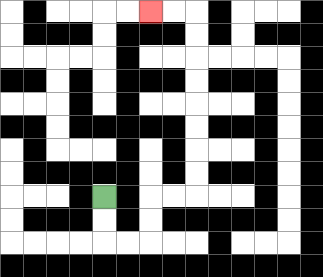{'start': '[4, 8]', 'end': '[6, 0]', 'path_directions': 'D,D,R,R,U,U,R,R,U,U,U,U,U,U,U,U,L,L', 'path_coordinates': '[[4, 8], [4, 9], [4, 10], [5, 10], [6, 10], [6, 9], [6, 8], [7, 8], [8, 8], [8, 7], [8, 6], [8, 5], [8, 4], [8, 3], [8, 2], [8, 1], [8, 0], [7, 0], [6, 0]]'}